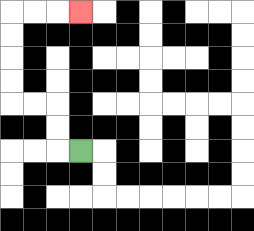{'start': '[3, 6]', 'end': '[3, 0]', 'path_directions': 'L,U,U,L,L,U,U,U,U,R,R,R', 'path_coordinates': '[[3, 6], [2, 6], [2, 5], [2, 4], [1, 4], [0, 4], [0, 3], [0, 2], [0, 1], [0, 0], [1, 0], [2, 0], [3, 0]]'}